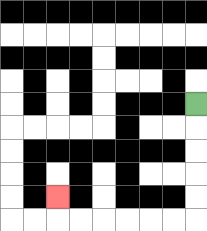{'start': '[8, 4]', 'end': '[2, 8]', 'path_directions': 'D,D,D,D,D,L,L,L,L,L,L,U', 'path_coordinates': '[[8, 4], [8, 5], [8, 6], [8, 7], [8, 8], [8, 9], [7, 9], [6, 9], [5, 9], [4, 9], [3, 9], [2, 9], [2, 8]]'}